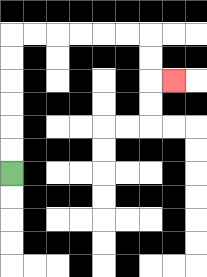{'start': '[0, 7]', 'end': '[7, 3]', 'path_directions': 'U,U,U,U,U,U,R,R,R,R,R,R,D,D,R', 'path_coordinates': '[[0, 7], [0, 6], [0, 5], [0, 4], [0, 3], [0, 2], [0, 1], [1, 1], [2, 1], [3, 1], [4, 1], [5, 1], [6, 1], [6, 2], [6, 3], [7, 3]]'}